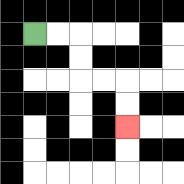{'start': '[1, 1]', 'end': '[5, 5]', 'path_directions': 'R,R,D,D,R,R,D,D', 'path_coordinates': '[[1, 1], [2, 1], [3, 1], [3, 2], [3, 3], [4, 3], [5, 3], [5, 4], [5, 5]]'}